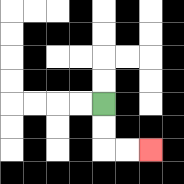{'start': '[4, 4]', 'end': '[6, 6]', 'path_directions': 'D,D,R,R', 'path_coordinates': '[[4, 4], [4, 5], [4, 6], [5, 6], [6, 6]]'}